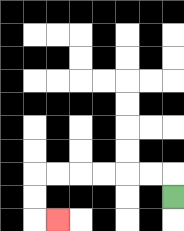{'start': '[7, 8]', 'end': '[2, 9]', 'path_directions': 'U,L,L,L,L,L,L,D,D,R', 'path_coordinates': '[[7, 8], [7, 7], [6, 7], [5, 7], [4, 7], [3, 7], [2, 7], [1, 7], [1, 8], [1, 9], [2, 9]]'}